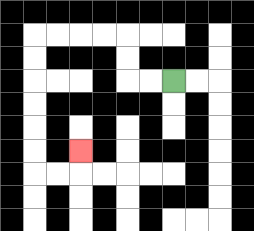{'start': '[7, 3]', 'end': '[3, 6]', 'path_directions': 'L,L,U,U,L,L,L,L,D,D,D,D,D,D,R,R,U', 'path_coordinates': '[[7, 3], [6, 3], [5, 3], [5, 2], [5, 1], [4, 1], [3, 1], [2, 1], [1, 1], [1, 2], [1, 3], [1, 4], [1, 5], [1, 6], [1, 7], [2, 7], [3, 7], [3, 6]]'}